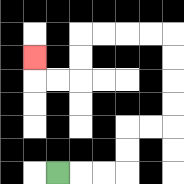{'start': '[2, 7]', 'end': '[1, 2]', 'path_directions': 'R,R,R,U,U,R,R,U,U,U,U,L,L,L,L,D,D,L,L,U', 'path_coordinates': '[[2, 7], [3, 7], [4, 7], [5, 7], [5, 6], [5, 5], [6, 5], [7, 5], [7, 4], [7, 3], [7, 2], [7, 1], [6, 1], [5, 1], [4, 1], [3, 1], [3, 2], [3, 3], [2, 3], [1, 3], [1, 2]]'}